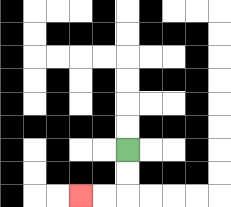{'start': '[5, 6]', 'end': '[3, 8]', 'path_directions': 'D,D,L,L', 'path_coordinates': '[[5, 6], [5, 7], [5, 8], [4, 8], [3, 8]]'}